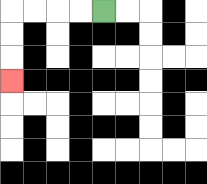{'start': '[4, 0]', 'end': '[0, 3]', 'path_directions': 'L,L,L,L,D,D,D', 'path_coordinates': '[[4, 0], [3, 0], [2, 0], [1, 0], [0, 0], [0, 1], [0, 2], [0, 3]]'}